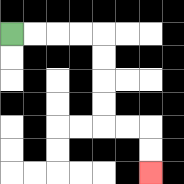{'start': '[0, 1]', 'end': '[6, 7]', 'path_directions': 'R,R,R,R,D,D,D,D,R,R,D,D', 'path_coordinates': '[[0, 1], [1, 1], [2, 1], [3, 1], [4, 1], [4, 2], [4, 3], [4, 4], [4, 5], [5, 5], [6, 5], [6, 6], [6, 7]]'}